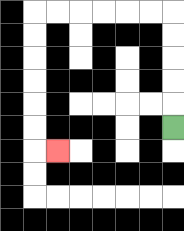{'start': '[7, 5]', 'end': '[2, 6]', 'path_directions': 'U,U,U,U,U,L,L,L,L,L,L,D,D,D,D,D,D,R', 'path_coordinates': '[[7, 5], [7, 4], [7, 3], [7, 2], [7, 1], [7, 0], [6, 0], [5, 0], [4, 0], [3, 0], [2, 0], [1, 0], [1, 1], [1, 2], [1, 3], [1, 4], [1, 5], [1, 6], [2, 6]]'}